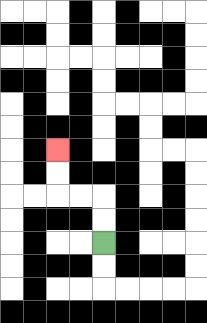{'start': '[4, 10]', 'end': '[2, 6]', 'path_directions': 'U,U,L,L,U,U', 'path_coordinates': '[[4, 10], [4, 9], [4, 8], [3, 8], [2, 8], [2, 7], [2, 6]]'}